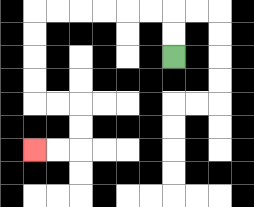{'start': '[7, 2]', 'end': '[1, 6]', 'path_directions': 'U,U,L,L,L,L,L,L,D,D,D,D,R,R,D,D,L,L', 'path_coordinates': '[[7, 2], [7, 1], [7, 0], [6, 0], [5, 0], [4, 0], [3, 0], [2, 0], [1, 0], [1, 1], [1, 2], [1, 3], [1, 4], [2, 4], [3, 4], [3, 5], [3, 6], [2, 6], [1, 6]]'}